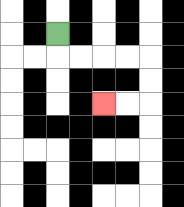{'start': '[2, 1]', 'end': '[4, 4]', 'path_directions': 'D,R,R,R,R,D,D,L,L', 'path_coordinates': '[[2, 1], [2, 2], [3, 2], [4, 2], [5, 2], [6, 2], [6, 3], [6, 4], [5, 4], [4, 4]]'}